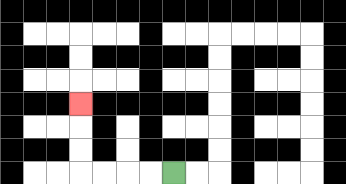{'start': '[7, 7]', 'end': '[3, 4]', 'path_directions': 'L,L,L,L,U,U,U', 'path_coordinates': '[[7, 7], [6, 7], [5, 7], [4, 7], [3, 7], [3, 6], [3, 5], [3, 4]]'}